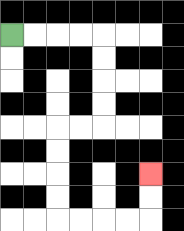{'start': '[0, 1]', 'end': '[6, 7]', 'path_directions': 'R,R,R,R,D,D,D,D,L,L,D,D,D,D,R,R,R,R,U,U', 'path_coordinates': '[[0, 1], [1, 1], [2, 1], [3, 1], [4, 1], [4, 2], [4, 3], [4, 4], [4, 5], [3, 5], [2, 5], [2, 6], [2, 7], [2, 8], [2, 9], [3, 9], [4, 9], [5, 9], [6, 9], [6, 8], [6, 7]]'}